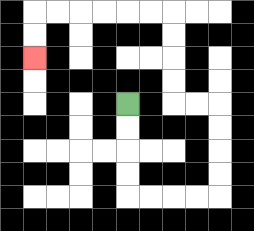{'start': '[5, 4]', 'end': '[1, 2]', 'path_directions': 'D,D,D,D,R,R,R,R,U,U,U,U,L,L,U,U,U,U,L,L,L,L,L,L,D,D', 'path_coordinates': '[[5, 4], [5, 5], [5, 6], [5, 7], [5, 8], [6, 8], [7, 8], [8, 8], [9, 8], [9, 7], [9, 6], [9, 5], [9, 4], [8, 4], [7, 4], [7, 3], [7, 2], [7, 1], [7, 0], [6, 0], [5, 0], [4, 0], [3, 0], [2, 0], [1, 0], [1, 1], [1, 2]]'}